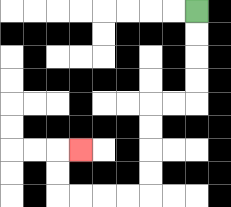{'start': '[8, 0]', 'end': '[3, 6]', 'path_directions': 'D,D,D,D,L,L,D,D,D,D,L,L,L,L,U,U,R', 'path_coordinates': '[[8, 0], [8, 1], [8, 2], [8, 3], [8, 4], [7, 4], [6, 4], [6, 5], [6, 6], [6, 7], [6, 8], [5, 8], [4, 8], [3, 8], [2, 8], [2, 7], [2, 6], [3, 6]]'}